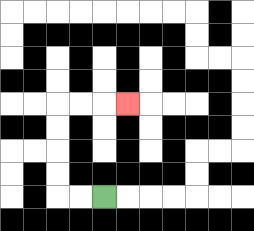{'start': '[4, 8]', 'end': '[5, 4]', 'path_directions': 'L,L,U,U,U,U,R,R,R', 'path_coordinates': '[[4, 8], [3, 8], [2, 8], [2, 7], [2, 6], [2, 5], [2, 4], [3, 4], [4, 4], [5, 4]]'}